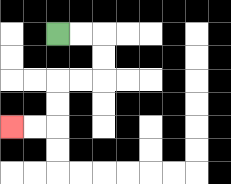{'start': '[2, 1]', 'end': '[0, 5]', 'path_directions': 'R,R,D,D,L,L,D,D,L,L', 'path_coordinates': '[[2, 1], [3, 1], [4, 1], [4, 2], [4, 3], [3, 3], [2, 3], [2, 4], [2, 5], [1, 5], [0, 5]]'}